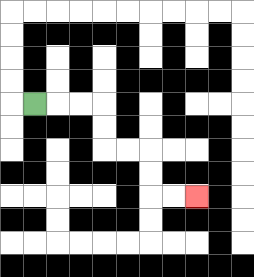{'start': '[1, 4]', 'end': '[8, 8]', 'path_directions': 'R,R,R,D,D,R,R,D,D,R,R', 'path_coordinates': '[[1, 4], [2, 4], [3, 4], [4, 4], [4, 5], [4, 6], [5, 6], [6, 6], [6, 7], [6, 8], [7, 8], [8, 8]]'}